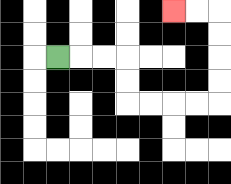{'start': '[2, 2]', 'end': '[7, 0]', 'path_directions': 'R,R,R,D,D,R,R,R,R,U,U,U,U,L,L', 'path_coordinates': '[[2, 2], [3, 2], [4, 2], [5, 2], [5, 3], [5, 4], [6, 4], [7, 4], [8, 4], [9, 4], [9, 3], [9, 2], [9, 1], [9, 0], [8, 0], [7, 0]]'}